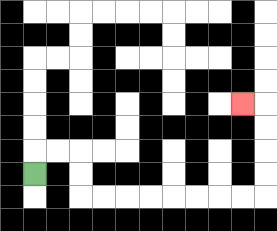{'start': '[1, 7]', 'end': '[10, 4]', 'path_directions': 'U,R,R,D,D,R,R,R,R,R,R,R,R,U,U,U,U,L', 'path_coordinates': '[[1, 7], [1, 6], [2, 6], [3, 6], [3, 7], [3, 8], [4, 8], [5, 8], [6, 8], [7, 8], [8, 8], [9, 8], [10, 8], [11, 8], [11, 7], [11, 6], [11, 5], [11, 4], [10, 4]]'}